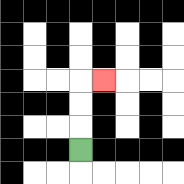{'start': '[3, 6]', 'end': '[4, 3]', 'path_directions': 'U,U,U,R', 'path_coordinates': '[[3, 6], [3, 5], [3, 4], [3, 3], [4, 3]]'}